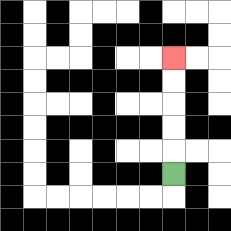{'start': '[7, 7]', 'end': '[7, 2]', 'path_directions': 'U,U,U,U,U', 'path_coordinates': '[[7, 7], [7, 6], [7, 5], [7, 4], [7, 3], [7, 2]]'}